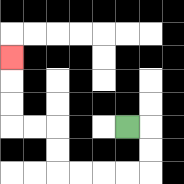{'start': '[5, 5]', 'end': '[0, 2]', 'path_directions': 'R,D,D,L,L,L,L,U,U,L,L,U,U,U', 'path_coordinates': '[[5, 5], [6, 5], [6, 6], [6, 7], [5, 7], [4, 7], [3, 7], [2, 7], [2, 6], [2, 5], [1, 5], [0, 5], [0, 4], [0, 3], [0, 2]]'}